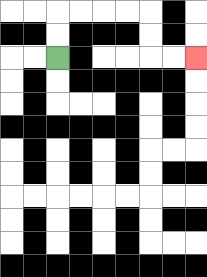{'start': '[2, 2]', 'end': '[8, 2]', 'path_directions': 'U,U,R,R,R,R,D,D,R,R', 'path_coordinates': '[[2, 2], [2, 1], [2, 0], [3, 0], [4, 0], [5, 0], [6, 0], [6, 1], [6, 2], [7, 2], [8, 2]]'}